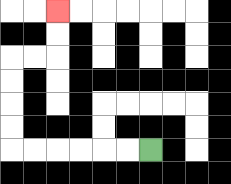{'start': '[6, 6]', 'end': '[2, 0]', 'path_directions': 'L,L,L,L,L,L,U,U,U,U,R,R,U,U', 'path_coordinates': '[[6, 6], [5, 6], [4, 6], [3, 6], [2, 6], [1, 6], [0, 6], [0, 5], [0, 4], [0, 3], [0, 2], [1, 2], [2, 2], [2, 1], [2, 0]]'}